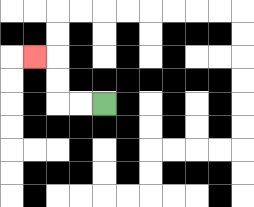{'start': '[4, 4]', 'end': '[1, 2]', 'path_directions': 'L,L,U,U,L', 'path_coordinates': '[[4, 4], [3, 4], [2, 4], [2, 3], [2, 2], [1, 2]]'}